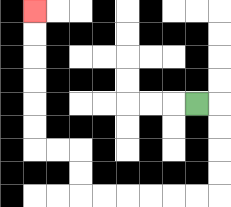{'start': '[8, 4]', 'end': '[1, 0]', 'path_directions': 'R,D,D,D,D,L,L,L,L,L,L,U,U,L,L,U,U,U,U,U,U', 'path_coordinates': '[[8, 4], [9, 4], [9, 5], [9, 6], [9, 7], [9, 8], [8, 8], [7, 8], [6, 8], [5, 8], [4, 8], [3, 8], [3, 7], [3, 6], [2, 6], [1, 6], [1, 5], [1, 4], [1, 3], [1, 2], [1, 1], [1, 0]]'}